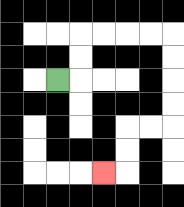{'start': '[2, 3]', 'end': '[4, 7]', 'path_directions': 'R,U,U,R,R,R,R,D,D,D,D,L,L,D,D,L', 'path_coordinates': '[[2, 3], [3, 3], [3, 2], [3, 1], [4, 1], [5, 1], [6, 1], [7, 1], [7, 2], [7, 3], [7, 4], [7, 5], [6, 5], [5, 5], [5, 6], [5, 7], [4, 7]]'}